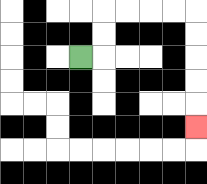{'start': '[3, 2]', 'end': '[8, 5]', 'path_directions': 'R,U,U,R,R,R,R,D,D,D,D,D', 'path_coordinates': '[[3, 2], [4, 2], [4, 1], [4, 0], [5, 0], [6, 0], [7, 0], [8, 0], [8, 1], [8, 2], [8, 3], [8, 4], [8, 5]]'}